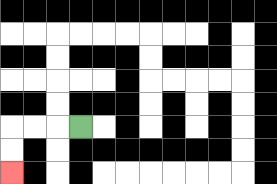{'start': '[3, 5]', 'end': '[0, 7]', 'path_directions': 'L,L,L,D,D', 'path_coordinates': '[[3, 5], [2, 5], [1, 5], [0, 5], [0, 6], [0, 7]]'}